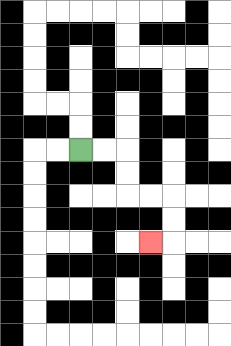{'start': '[3, 6]', 'end': '[6, 10]', 'path_directions': 'R,R,D,D,R,R,D,D,L', 'path_coordinates': '[[3, 6], [4, 6], [5, 6], [5, 7], [5, 8], [6, 8], [7, 8], [7, 9], [7, 10], [6, 10]]'}